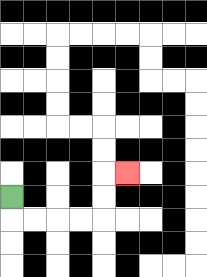{'start': '[0, 8]', 'end': '[5, 7]', 'path_directions': 'D,R,R,R,R,U,U,R', 'path_coordinates': '[[0, 8], [0, 9], [1, 9], [2, 9], [3, 9], [4, 9], [4, 8], [4, 7], [5, 7]]'}